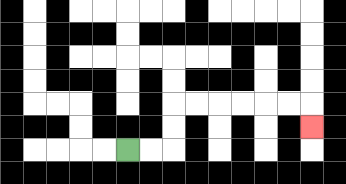{'start': '[5, 6]', 'end': '[13, 5]', 'path_directions': 'R,R,U,U,R,R,R,R,R,R,D', 'path_coordinates': '[[5, 6], [6, 6], [7, 6], [7, 5], [7, 4], [8, 4], [9, 4], [10, 4], [11, 4], [12, 4], [13, 4], [13, 5]]'}